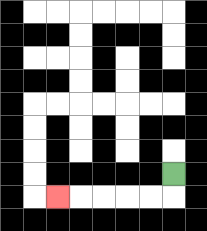{'start': '[7, 7]', 'end': '[2, 8]', 'path_directions': 'D,L,L,L,L,L', 'path_coordinates': '[[7, 7], [7, 8], [6, 8], [5, 8], [4, 8], [3, 8], [2, 8]]'}